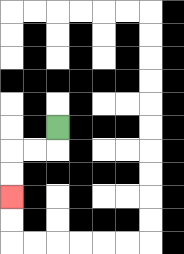{'start': '[2, 5]', 'end': '[0, 8]', 'path_directions': 'D,L,L,D,D', 'path_coordinates': '[[2, 5], [2, 6], [1, 6], [0, 6], [0, 7], [0, 8]]'}